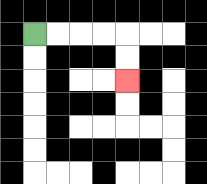{'start': '[1, 1]', 'end': '[5, 3]', 'path_directions': 'R,R,R,R,D,D', 'path_coordinates': '[[1, 1], [2, 1], [3, 1], [4, 1], [5, 1], [5, 2], [5, 3]]'}